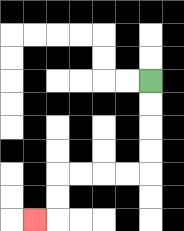{'start': '[6, 3]', 'end': '[1, 9]', 'path_directions': 'D,D,D,D,L,L,L,L,D,D,L', 'path_coordinates': '[[6, 3], [6, 4], [6, 5], [6, 6], [6, 7], [5, 7], [4, 7], [3, 7], [2, 7], [2, 8], [2, 9], [1, 9]]'}